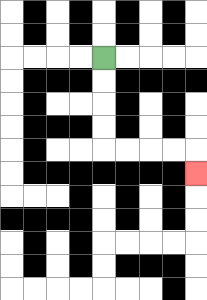{'start': '[4, 2]', 'end': '[8, 7]', 'path_directions': 'D,D,D,D,R,R,R,R,D', 'path_coordinates': '[[4, 2], [4, 3], [4, 4], [4, 5], [4, 6], [5, 6], [6, 6], [7, 6], [8, 6], [8, 7]]'}